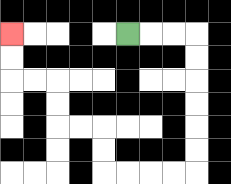{'start': '[5, 1]', 'end': '[0, 1]', 'path_directions': 'R,R,R,D,D,D,D,D,D,L,L,L,L,U,U,L,L,U,U,L,L,U,U', 'path_coordinates': '[[5, 1], [6, 1], [7, 1], [8, 1], [8, 2], [8, 3], [8, 4], [8, 5], [8, 6], [8, 7], [7, 7], [6, 7], [5, 7], [4, 7], [4, 6], [4, 5], [3, 5], [2, 5], [2, 4], [2, 3], [1, 3], [0, 3], [0, 2], [0, 1]]'}